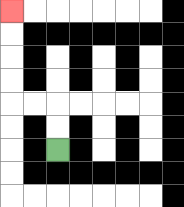{'start': '[2, 6]', 'end': '[0, 0]', 'path_directions': 'U,U,L,L,U,U,U,U', 'path_coordinates': '[[2, 6], [2, 5], [2, 4], [1, 4], [0, 4], [0, 3], [0, 2], [0, 1], [0, 0]]'}